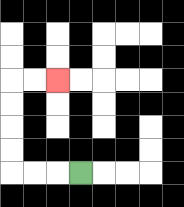{'start': '[3, 7]', 'end': '[2, 3]', 'path_directions': 'L,L,L,U,U,U,U,R,R', 'path_coordinates': '[[3, 7], [2, 7], [1, 7], [0, 7], [0, 6], [0, 5], [0, 4], [0, 3], [1, 3], [2, 3]]'}